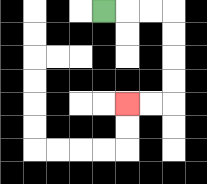{'start': '[4, 0]', 'end': '[5, 4]', 'path_directions': 'R,R,R,D,D,D,D,L,L', 'path_coordinates': '[[4, 0], [5, 0], [6, 0], [7, 0], [7, 1], [7, 2], [7, 3], [7, 4], [6, 4], [5, 4]]'}